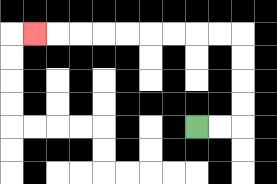{'start': '[8, 5]', 'end': '[1, 1]', 'path_directions': 'R,R,U,U,U,U,L,L,L,L,L,L,L,L,L', 'path_coordinates': '[[8, 5], [9, 5], [10, 5], [10, 4], [10, 3], [10, 2], [10, 1], [9, 1], [8, 1], [7, 1], [6, 1], [5, 1], [4, 1], [3, 1], [2, 1], [1, 1]]'}